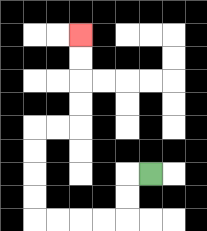{'start': '[6, 7]', 'end': '[3, 1]', 'path_directions': 'L,D,D,L,L,L,L,U,U,U,U,R,R,U,U,U,U', 'path_coordinates': '[[6, 7], [5, 7], [5, 8], [5, 9], [4, 9], [3, 9], [2, 9], [1, 9], [1, 8], [1, 7], [1, 6], [1, 5], [2, 5], [3, 5], [3, 4], [3, 3], [3, 2], [3, 1]]'}